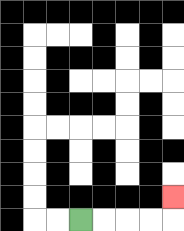{'start': '[3, 9]', 'end': '[7, 8]', 'path_directions': 'R,R,R,R,U', 'path_coordinates': '[[3, 9], [4, 9], [5, 9], [6, 9], [7, 9], [7, 8]]'}